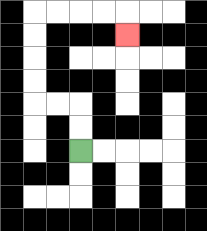{'start': '[3, 6]', 'end': '[5, 1]', 'path_directions': 'U,U,L,L,U,U,U,U,R,R,R,R,D', 'path_coordinates': '[[3, 6], [3, 5], [3, 4], [2, 4], [1, 4], [1, 3], [1, 2], [1, 1], [1, 0], [2, 0], [3, 0], [4, 0], [5, 0], [5, 1]]'}